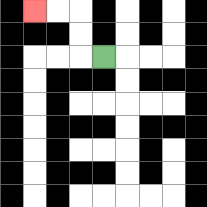{'start': '[4, 2]', 'end': '[1, 0]', 'path_directions': 'L,U,U,L,L', 'path_coordinates': '[[4, 2], [3, 2], [3, 1], [3, 0], [2, 0], [1, 0]]'}